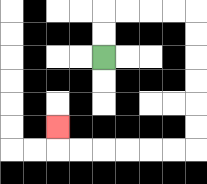{'start': '[4, 2]', 'end': '[2, 5]', 'path_directions': 'U,U,R,R,R,R,D,D,D,D,D,D,L,L,L,L,L,L,U', 'path_coordinates': '[[4, 2], [4, 1], [4, 0], [5, 0], [6, 0], [7, 0], [8, 0], [8, 1], [8, 2], [8, 3], [8, 4], [8, 5], [8, 6], [7, 6], [6, 6], [5, 6], [4, 6], [3, 6], [2, 6], [2, 5]]'}